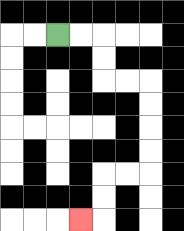{'start': '[2, 1]', 'end': '[3, 9]', 'path_directions': 'R,R,D,D,R,R,D,D,D,D,L,L,D,D,L', 'path_coordinates': '[[2, 1], [3, 1], [4, 1], [4, 2], [4, 3], [5, 3], [6, 3], [6, 4], [6, 5], [6, 6], [6, 7], [5, 7], [4, 7], [4, 8], [4, 9], [3, 9]]'}